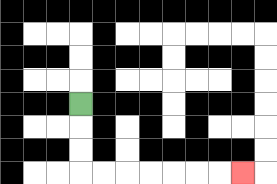{'start': '[3, 4]', 'end': '[10, 7]', 'path_directions': 'D,D,D,R,R,R,R,R,R,R', 'path_coordinates': '[[3, 4], [3, 5], [3, 6], [3, 7], [4, 7], [5, 7], [6, 7], [7, 7], [8, 7], [9, 7], [10, 7]]'}